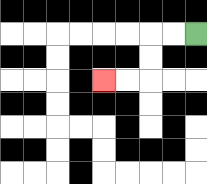{'start': '[8, 1]', 'end': '[4, 3]', 'path_directions': 'L,L,D,D,L,L', 'path_coordinates': '[[8, 1], [7, 1], [6, 1], [6, 2], [6, 3], [5, 3], [4, 3]]'}